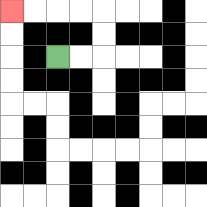{'start': '[2, 2]', 'end': '[0, 0]', 'path_directions': 'R,R,U,U,L,L,L,L', 'path_coordinates': '[[2, 2], [3, 2], [4, 2], [4, 1], [4, 0], [3, 0], [2, 0], [1, 0], [0, 0]]'}